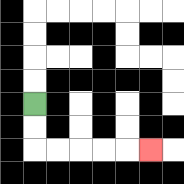{'start': '[1, 4]', 'end': '[6, 6]', 'path_directions': 'D,D,R,R,R,R,R', 'path_coordinates': '[[1, 4], [1, 5], [1, 6], [2, 6], [3, 6], [4, 6], [5, 6], [6, 6]]'}